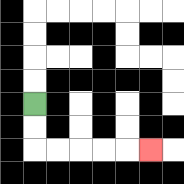{'start': '[1, 4]', 'end': '[6, 6]', 'path_directions': 'D,D,R,R,R,R,R', 'path_coordinates': '[[1, 4], [1, 5], [1, 6], [2, 6], [3, 6], [4, 6], [5, 6], [6, 6]]'}